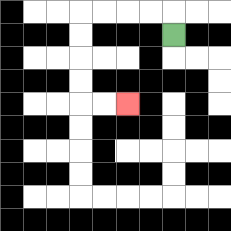{'start': '[7, 1]', 'end': '[5, 4]', 'path_directions': 'U,L,L,L,L,D,D,D,D,R,R', 'path_coordinates': '[[7, 1], [7, 0], [6, 0], [5, 0], [4, 0], [3, 0], [3, 1], [3, 2], [3, 3], [3, 4], [4, 4], [5, 4]]'}